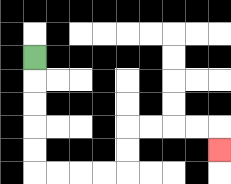{'start': '[1, 2]', 'end': '[9, 6]', 'path_directions': 'D,D,D,D,D,R,R,R,R,U,U,R,R,R,R,D', 'path_coordinates': '[[1, 2], [1, 3], [1, 4], [1, 5], [1, 6], [1, 7], [2, 7], [3, 7], [4, 7], [5, 7], [5, 6], [5, 5], [6, 5], [7, 5], [8, 5], [9, 5], [9, 6]]'}